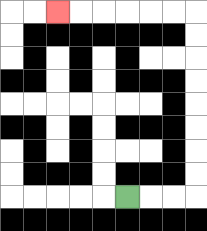{'start': '[5, 8]', 'end': '[2, 0]', 'path_directions': 'R,R,R,U,U,U,U,U,U,U,U,L,L,L,L,L,L', 'path_coordinates': '[[5, 8], [6, 8], [7, 8], [8, 8], [8, 7], [8, 6], [8, 5], [8, 4], [8, 3], [8, 2], [8, 1], [8, 0], [7, 0], [6, 0], [5, 0], [4, 0], [3, 0], [2, 0]]'}